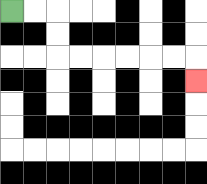{'start': '[0, 0]', 'end': '[8, 3]', 'path_directions': 'R,R,D,D,R,R,R,R,R,R,D', 'path_coordinates': '[[0, 0], [1, 0], [2, 0], [2, 1], [2, 2], [3, 2], [4, 2], [5, 2], [6, 2], [7, 2], [8, 2], [8, 3]]'}